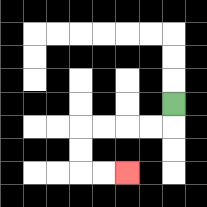{'start': '[7, 4]', 'end': '[5, 7]', 'path_directions': 'D,L,L,L,L,D,D,R,R', 'path_coordinates': '[[7, 4], [7, 5], [6, 5], [5, 5], [4, 5], [3, 5], [3, 6], [3, 7], [4, 7], [5, 7]]'}